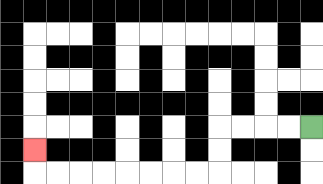{'start': '[13, 5]', 'end': '[1, 6]', 'path_directions': 'L,L,L,L,D,D,L,L,L,L,L,L,L,L,U', 'path_coordinates': '[[13, 5], [12, 5], [11, 5], [10, 5], [9, 5], [9, 6], [9, 7], [8, 7], [7, 7], [6, 7], [5, 7], [4, 7], [3, 7], [2, 7], [1, 7], [1, 6]]'}